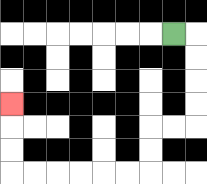{'start': '[7, 1]', 'end': '[0, 4]', 'path_directions': 'R,D,D,D,D,L,L,D,D,L,L,L,L,L,L,U,U,U', 'path_coordinates': '[[7, 1], [8, 1], [8, 2], [8, 3], [8, 4], [8, 5], [7, 5], [6, 5], [6, 6], [6, 7], [5, 7], [4, 7], [3, 7], [2, 7], [1, 7], [0, 7], [0, 6], [0, 5], [0, 4]]'}